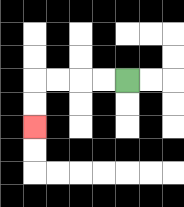{'start': '[5, 3]', 'end': '[1, 5]', 'path_directions': 'L,L,L,L,D,D', 'path_coordinates': '[[5, 3], [4, 3], [3, 3], [2, 3], [1, 3], [1, 4], [1, 5]]'}